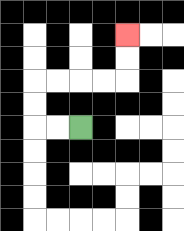{'start': '[3, 5]', 'end': '[5, 1]', 'path_directions': 'L,L,U,U,R,R,R,R,U,U', 'path_coordinates': '[[3, 5], [2, 5], [1, 5], [1, 4], [1, 3], [2, 3], [3, 3], [4, 3], [5, 3], [5, 2], [5, 1]]'}